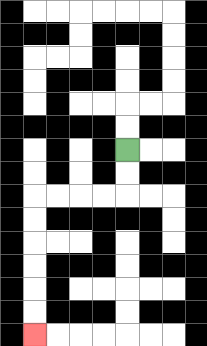{'start': '[5, 6]', 'end': '[1, 14]', 'path_directions': 'D,D,L,L,L,L,D,D,D,D,D,D', 'path_coordinates': '[[5, 6], [5, 7], [5, 8], [4, 8], [3, 8], [2, 8], [1, 8], [1, 9], [1, 10], [1, 11], [1, 12], [1, 13], [1, 14]]'}